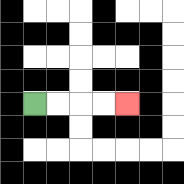{'start': '[1, 4]', 'end': '[5, 4]', 'path_directions': 'R,R,R,R', 'path_coordinates': '[[1, 4], [2, 4], [3, 4], [4, 4], [5, 4]]'}